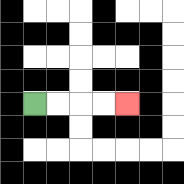{'start': '[1, 4]', 'end': '[5, 4]', 'path_directions': 'R,R,R,R', 'path_coordinates': '[[1, 4], [2, 4], [3, 4], [4, 4], [5, 4]]'}